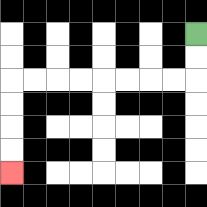{'start': '[8, 1]', 'end': '[0, 7]', 'path_directions': 'D,D,L,L,L,L,L,L,L,L,D,D,D,D', 'path_coordinates': '[[8, 1], [8, 2], [8, 3], [7, 3], [6, 3], [5, 3], [4, 3], [3, 3], [2, 3], [1, 3], [0, 3], [0, 4], [0, 5], [0, 6], [0, 7]]'}